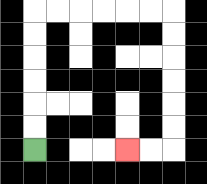{'start': '[1, 6]', 'end': '[5, 6]', 'path_directions': 'U,U,U,U,U,U,R,R,R,R,R,R,D,D,D,D,D,D,L,L', 'path_coordinates': '[[1, 6], [1, 5], [1, 4], [1, 3], [1, 2], [1, 1], [1, 0], [2, 0], [3, 0], [4, 0], [5, 0], [6, 0], [7, 0], [7, 1], [7, 2], [7, 3], [7, 4], [7, 5], [7, 6], [6, 6], [5, 6]]'}